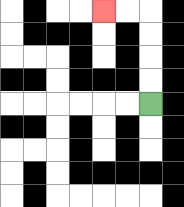{'start': '[6, 4]', 'end': '[4, 0]', 'path_directions': 'U,U,U,U,L,L', 'path_coordinates': '[[6, 4], [6, 3], [6, 2], [6, 1], [6, 0], [5, 0], [4, 0]]'}